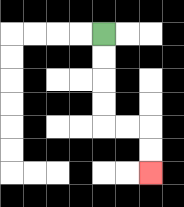{'start': '[4, 1]', 'end': '[6, 7]', 'path_directions': 'D,D,D,D,R,R,D,D', 'path_coordinates': '[[4, 1], [4, 2], [4, 3], [4, 4], [4, 5], [5, 5], [6, 5], [6, 6], [6, 7]]'}